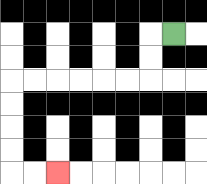{'start': '[7, 1]', 'end': '[2, 7]', 'path_directions': 'L,D,D,L,L,L,L,L,L,D,D,D,D,R,R', 'path_coordinates': '[[7, 1], [6, 1], [6, 2], [6, 3], [5, 3], [4, 3], [3, 3], [2, 3], [1, 3], [0, 3], [0, 4], [0, 5], [0, 6], [0, 7], [1, 7], [2, 7]]'}